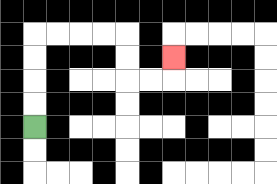{'start': '[1, 5]', 'end': '[7, 2]', 'path_directions': 'U,U,U,U,R,R,R,R,D,D,R,R,U', 'path_coordinates': '[[1, 5], [1, 4], [1, 3], [1, 2], [1, 1], [2, 1], [3, 1], [4, 1], [5, 1], [5, 2], [5, 3], [6, 3], [7, 3], [7, 2]]'}